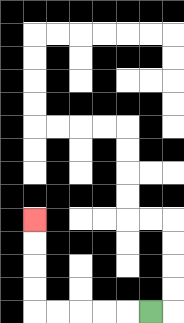{'start': '[6, 13]', 'end': '[1, 9]', 'path_directions': 'L,L,L,L,L,U,U,U,U', 'path_coordinates': '[[6, 13], [5, 13], [4, 13], [3, 13], [2, 13], [1, 13], [1, 12], [1, 11], [1, 10], [1, 9]]'}